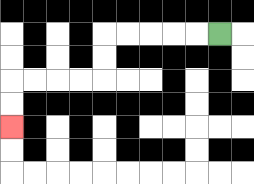{'start': '[9, 1]', 'end': '[0, 5]', 'path_directions': 'L,L,L,L,L,D,D,L,L,L,L,D,D', 'path_coordinates': '[[9, 1], [8, 1], [7, 1], [6, 1], [5, 1], [4, 1], [4, 2], [4, 3], [3, 3], [2, 3], [1, 3], [0, 3], [0, 4], [0, 5]]'}